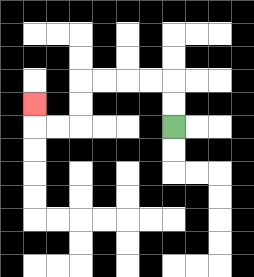{'start': '[7, 5]', 'end': '[1, 4]', 'path_directions': 'U,U,L,L,L,L,D,D,L,L,U', 'path_coordinates': '[[7, 5], [7, 4], [7, 3], [6, 3], [5, 3], [4, 3], [3, 3], [3, 4], [3, 5], [2, 5], [1, 5], [1, 4]]'}